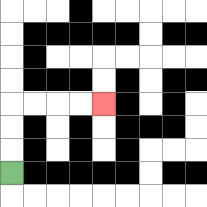{'start': '[0, 7]', 'end': '[4, 4]', 'path_directions': 'U,U,U,R,R,R,R', 'path_coordinates': '[[0, 7], [0, 6], [0, 5], [0, 4], [1, 4], [2, 4], [3, 4], [4, 4]]'}